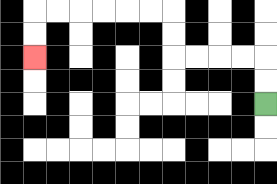{'start': '[11, 4]', 'end': '[1, 2]', 'path_directions': 'U,U,L,L,L,L,U,U,L,L,L,L,L,L,D,D', 'path_coordinates': '[[11, 4], [11, 3], [11, 2], [10, 2], [9, 2], [8, 2], [7, 2], [7, 1], [7, 0], [6, 0], [5, 0], [4, 0], [3, 0], [2, 0], [1, 0], [1, 1], [1, 2]]'}